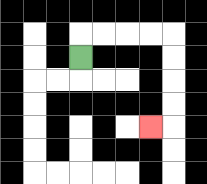{'start': '[3, 2]', 'end': '[6, 5]', 'path_directions': 'U,R,R,R,R,D,D,D,D,L', 'path_coordinates': '[[3, 2], [3, 1], [4, 1], [5, 1], [6, 1], [7, 1], [7, 2], [7, 3], [7, 4], [7, 5], [6, 5]]'}